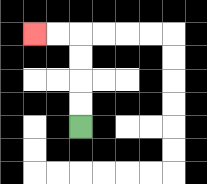{'start': '[3, 5]', 'end': '[1, 1]', 'path_directions': 'U,U,U,U,L,L', 'path_coordinates': '[[3, 5], [3, 4], [3, 3], [3, 2], [3, 1], [2, 1], [1, 1]]'}